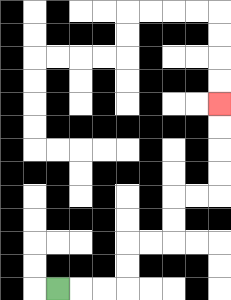{'start': '[2, 12]', 'end': '[9, 4]', 'path_directions': 'R,R,R,U,U,R,R,U,U,R,R,U,U,U,U', 'path_coordinates': '[[2, 12], [3, 12], [4, 12], [5, 12], [5, 11], [5, 10], [6, 10], [7, 10], [7, 9], [7, 8], [8, 8], [9, 8], [9, 7], [9, 6], [9, 5], [9, 4]]'}